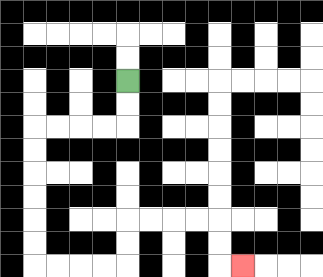{'start': '[5, 3]', 'end': '[10, 11]', 'path_directions': 'D,D,L,L,L,L,D,D,D,D,D,D,R,R,R,R,U,U,R,R,R,R,D,D,R', 'path_coordinates': '[[5, 3], [5, 4], [5, 5], [4, 5], [3, 5], [2, 5], [1, 5], [1, 6], [1, 7], [1, 8], [1, 9], [1, 10], [1, 11], [2, 11], [3, 11], [4, 11], [5, 11], [5, 10], [5, 9], [6, 9], [7, 9], [8, 9], [9, 9], [9, 10], [9, 11], [10, 11]]'}